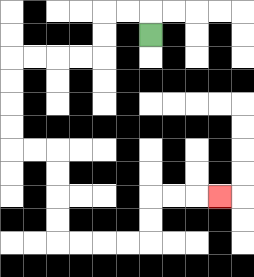{'start': '[6, 1]', 'end': '[9, 8]', 'path_directions': 'U,L,L,D,D,L,L,L,L,D,D,D,D,R,R,D,D,D,D,R,R,R,R,U,U,R,R,R', 'path_coordinates': '[[6, 1], [6, 0], [5, 0], [4, 0], [4, 1], [4, 2], [3, 2], [2, 2], [1, 2], [0, 2], [0, 3], [0, 4], [0, 5], [0, 6], [1, 6], [2, 6], [2, 7], [2, 8], [2, 9], [2, 10], [3, 10], [4, 10], [5, 10], [6, 10], [6, 9], [6, 8], [7, 8], [8, 8], [9, 8]]'}